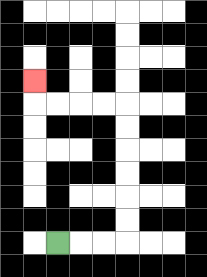{'start': '[2, 10]', 'end': '[1, 3]', 'path_directions': 'R,R,R,U,U,U,U,U,U,L,L,L,L,U', 'path_coordinates': '[[2, 10], [3, 10], [4, 10], [5, 10], [5, 9], [5, 8], [5, 7], [5, 6], [5, 5], [5, 4], [4, 4], [3, 4], [2, 4], [1, 4], [1, 3]]'}